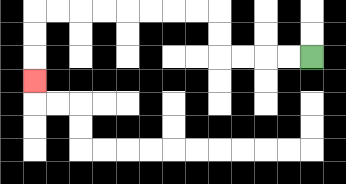{'start': '[13, 2]', 'end': '[1, 3]', 'path_directions': 'L,L,L,L,U,U,L,L,L,L,L,L,L,L,D,D,D', 'path_coordinates': '[[13, 2], [12, 2], [11, 2], [10, 2], [9, 2], [9, 1], [9, 0], [8, 0], [7, 0], [6, 0], [5, 0], [4, 0], [3, 0], [2, 0], [1, 0], [1, 1], [1, 2], [1, 3]]'}